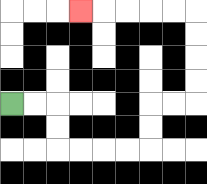{'start': '[0, 4]', 'end': '[3, 0]', 'path_directions': 'R,R,D,D,R,R,R,R,U,U,R,R,U,U,U,U,L,L,L,L,L', 'path_coordinates': '[[0, 4], [1, 4], [2, 4], [2, 5], [2, 6], [3, 6], [4, 6], [5, 6], [6, 6], [6, 5], [6, 4], [7, 4], [8, 4], [8, 3], [8, 2], [8, 1], [8, 0], [7, 0], [6, 0], [5, 0], [4, 0], [3, 0]]'}